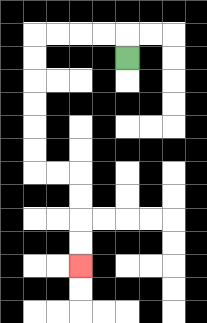{'start': '[5, 2]', 'end': '[3, 11]', 'path_directions': 'U,L,L,L,L,D,D,D,D,D,D,R,R,D,D,D,D', 'path_coordinates': '[[5, 2], [5, 1], [4, 1], [3, 1], [2, 1], [1, 1], [1, 2], [1, 3], [1, 4], [1, 5], [1, 6], [1, 7], [2, 7], [3, 7], [3, 8], [3, 9], [3, 10], [3, 11]]'}